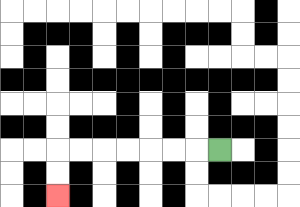{'start': '[9, 6]', 'end': '[2, 8]', 'path_directions': 'L,L,L,L,L,L,L,D,D', 'path_coordinates': '[[9, 6], [8, 6], [7, 6], [6, 6], [5, 6], [4, 6], [3, 6], [2, 6], [2, 7], [2, 8]]'}